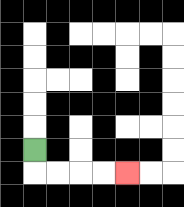{'start': '[1, 6]', 'end': '[5, 7]', 'path_directions': 'D,R,R,R,R', 'path_coordinates': '[[1, 6], [1, 7], [2, 7], [3, 7], [4, 7], [5, 7]]'}